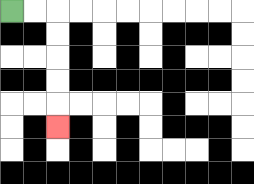{'start': '[0, 0]', 'end': '[2, 5]', 'path_directions': 'R,R,D,D,D,D,D', 'path_coordinates': '[[0, 0], [1, 0], [2, 0], [2, 1], [2, 2], [2, 3], [2, 4], [2, 5]]'}